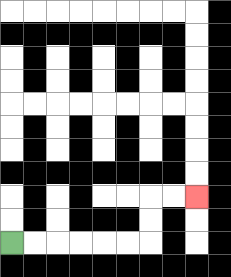{'start': '[0, 10]', 'end': '[8, 8]', 'path_directions': 'R,R,R,R,R,R,U,U,R,R', 'path_coordinates': '[[0, 10], [1, 10], [2, 10], [3, 10], [4, 10], [5, 10], [6, 10], [6, 9], [6, 8], [7, 8], [8, 8]]'}